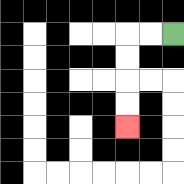{'start': '[7, 1]', 'end': '[5, 5]', 'path_directions': 'L,L,D,D,D,D', 'path_coordinates': '[[7, 1], [6, 1], [5, 1], [5, 2], [5, 3], [5, 4], [5, 5]]'}